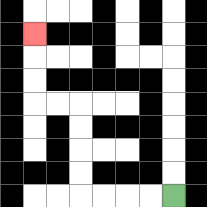{'start': '[7, 8]', 'end': '[1, 1]', 'path_directions': 'L,L,L,L,U,U,U,U,L,L,U,U,U', 'path_coordinates': '[[7, 8], [6, 8], [5, 8], [4, 8], [3, 8], [3, 7], [3, 6], [3, 5], [3, 4], [2, 4], [1, 4], [1, 3], [1, 2], [1, 1]]'}